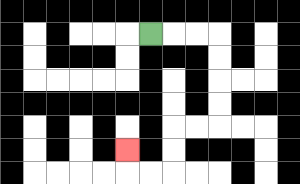{'start': '[6, 1]', 'end': '[5, 6]', 'path_directions': 'R,R,R,D,D,D,D,L,L,D,D,L,L,U', 'path_coordinates': '[[6, 1], [7, 1], [8, 1], [9, 1], [9, 2], [9, 3], [9, 4], [9, 5], [8, 5], [7, 5], [7, 6], [7, 7], [6, 7], [5, 7], [5, 6]]'}